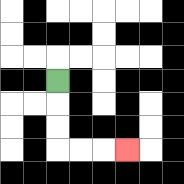{'start': '[2, 3]', 'end': '[5, 6]', 'path_directions': 'D,D,D,R,R,R', 'path_coordinates': '[[2, 3], [2, 4], [2, 5], [2, 6], [3, 6], [4, 6], [5, 6]]'}